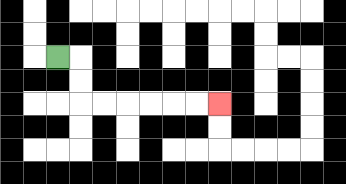{'start': '[2, 2]', 'end': '[9, 4]', 'path_directions': 'R,D,D,R,R,R,R,R,R', 'path_coordinates': '[[2, 2], [3, 2], [3, 3], [3, 4], [4, 4], [5, 4], [6, 4], [7, 4], [8, 4], [9, 4]]'}